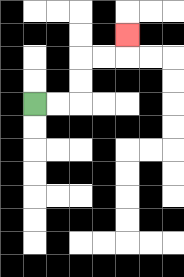{'start': '[1, 4]', 'end': '[5, 1]', 'path_directions': 'R,R,U,U,R,R,U', 'path_coordinates': '[[1, 4], [2, 4], [3, 4], [3, 3], [3, 2], [4, 2], [5, 2], [5, 1]]'}